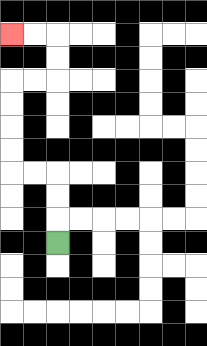{'start': '[2, 10]', 'end': '[0, 1]', 'path_directions': 'U,U,U,L,L,U,U,U,U,R,R,U,U,L,L', 'path_coordinates': '[[2, 10], [2, 9], [2, 8], [2, 7], [1, 7], [0, 7], [0, 6], [0, 5], [0, 4], [0, 3], [1, 3], [2, 3], [2, 2], [2, 1], [1, 1], [0, 1]]'}